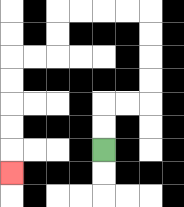{'start': '[4, 6]', 'end': '[0, 7]', 'path_directions': 'U,U,R,R,U,U,U,U,L,L,L,L,D,D,L,L,D,D,D,D,D', 'path_coordinates': '[[4, 6], [4, 5], [4, 4], [5, 4], [6, 4], [6, 3], [6, 2], [6, 1], [6, 0], [5, 0], [4, 0], [3, 0], [2, 0], [2, 1], [2, 2], [1, 2], [0, 2], [0, 3], [0, 4], [0, 5], [0, 6], [0, 7]]'}